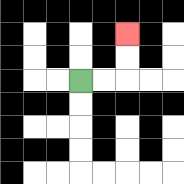{'start': '[3, 3]', 'end': '[5, 1]', 'path_directions': 'R,R,U,U', 'path_coordinates': '[[3, 3], [4, 3], [5, 3], [5, 2], [5, 1]]'}